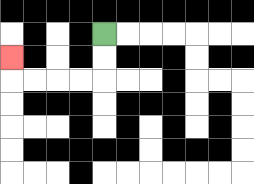{'start': '[4, 1]', 'end': '[0, 2]', 'path_directions': 'D,D,L,L,L,L,U', 'path_coordinates': '[[4, 1], [4, 2], [4, 3], [3, 3], [2, 3], [1, 3], [0, 3], [0, 2]]'}